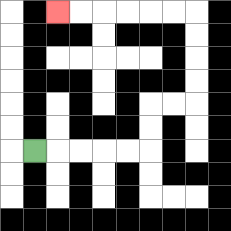{'start': '[1, 6]', 'end': '[2, 0]', 'path_directions': 'R,R,R,R,R,U,U,R,R,U,U,U,U,L,L,L,L,L,L', 'path_coordinates': '[[1, 6], [2, 6], [3, 6], [4, 6], [5, 6], [6, 6], [6, 5], [6, 4], [7, 4], [8, 4], [8, 3], [8, 2], [8, 1], [8, 0], [7, 0], [6, 0], [5, 0], [4, 0], [3, 0], [2, 0]]'}